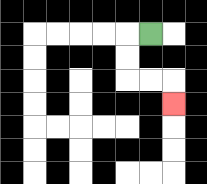{'start': '[6, 1]', 'end': '[7, 4]', 'path_directions': 'L,D,D,R,R,D', 'path_coordinates': '[[6, 1], [5, 1], [5, 2], [5, 3], [6, 3], [7, 3], [7, 4]]'}